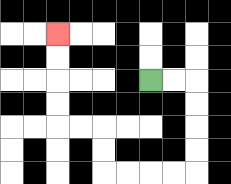{'start': '[6, 3]', 'end': '[2, 1]', 'path_directions': 'R,R,D,D,D,D,L,L,L,L,U,U,L,L,U,U,U,U', 'path_coordinates': '[[6, 3], [7, 3], [8, 3], [8, 4], [8, 5], [8, 6], [8, 7], [7, 7], [6, 7], [5, 7], [4, 7], [4, 6], [4, 5], [3, 5], [2, 5], [2, 4], [2, 3], [2, 2], [2, 1]]'}